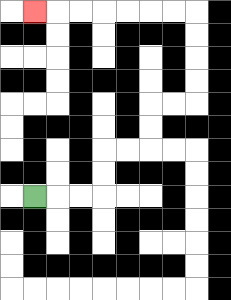{'start': '[1, 8]', 'end': '[1, 0]', 'path_directions': 'R,R,R,U,U,R,R,U,U,R,R,U,U,U,U,L,L,L,L,L,L,L', 'path_coordinates': '[[1, 8], [2, 8], [3, 8], [4, 8], [4, 7], [4, 6], [5, 6], [6, 6], [6, 5], [6, 4], [7, 4], [8, 4], [8, 3], [8, 2], [8, 1], [8, 0], [7, 0], [6, 0], [5, 0], [4, 0], [3, 0], [2, 0], [1, 0]]'}